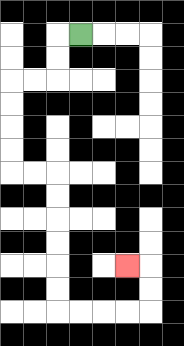{'start': '[3, 1]', 'end': '[5, 11]', 'path_directions': 'L,D,D,L,L,D,D,D,D,R,R,D,D,D,D,D,D,R,R,R,R,U,U,L', 'path_coordinates': '[[3, 1], [2, 1], [2, 2], [2, 3], [1, 3], [0, 3], [0, 4], [0, 5], [0, 6], [0, 7], [1, 7], [2, 7], [2, 8], [2, 9], [2, 10], [2, 11], [2, 12], [2, 13], [3, 13], [4, 13], [5, 13], [6, 13], [6, 12], [6, 11], [5, 11]]'}